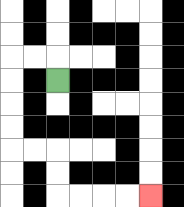{'start': '[2, 3]', 'end': '[6, 8]', 'path_directions': 'U,L,L,D,D,D,D,R,R,D,D,R,R,R,R', 'path_coordinates': '[[2, 3], [2, 2], [1, 2], [0, 2], [0, 3], [0, 4], [0, 5], [0, 6], [1, 6], [2, 6], [2, 7], [2, 8], [3, 8], [4, 8], [5, 8], [6, 8]]'}